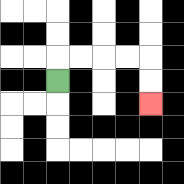{'start': '[2, 3]', 'end': '[6, 4]', 'path_directions': 'U,R,R,R,R,D,D', 'path_coordinates': '[[2, 3], [2, 2], [3, 2], [4, 2], [5, 2], [6, 2], [6, 3], [6, 4]]'}